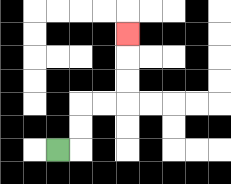{'start': '[2, 6]', 'end': '[5, 1]', 'path_directions': 'R,U,U,R,R,U,U,U', 'path_coordinates': '[[2, 6], [3, 6], [3, 5], [3, 4], [4, 4], [5, 4], [5, 3], [5, 2], [5, 1]]'}